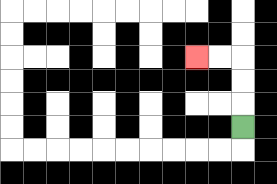{'start': '[10, 5]', 'end': '[8, 2]', 'path_directions': 'U,U,U,L,L', 'path_coordinates': '[[10, 5], [10, 4], [10, 3], [10, 2], [9, 2], [8, 2]]'}